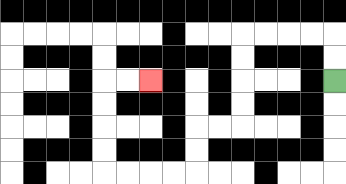{'start': '[14, 3]', 'end': '[6, 3]', 'path_directions': 'U,U,L,L,L,L,D,D,D,D,L,L,D,D,L,L,L,L,U,U,U,U,R,R', 'path_coordinates': '[[14, 3], [14, 2], [14, 1], [13, 1], [12, 1], [11, 1], [10, 1], [10, 2], [10, 3], [10, 4], [10, 5], [9, 5], [8, 5], [8, 6], [8, 7], [7, 7], [6, 7], [5, 7], [4, 7], [4, 6], [4, 5], [4, 4], [4, 3], [5, 3], [6, 3]]'}